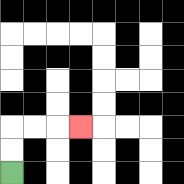{'start': '[0, 7]', 'end': '[3, 5]', 'path_directions': 'U,U,R,R,R', 'path_coordinates': '[[0, 7], [0, 6], [0, 5], [1, 5], [2, 5], [3, 5]]'}